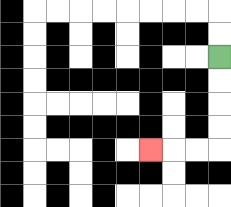{'start': '[9, 2]', 'end': '[6, 6]', 'path_directions': 'D,D,D,D,L,L,L', 'path_coordinates': '[[9, 2], [9, 3], [9, 4], [9, 5], [9, 6], [8, 6], [7, 6], [6, 6]]'}